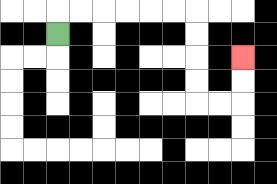{'start': '[2, 1]', 'end': '[10, 2]', 'path_directions': 'U,R,R,R,R,R,R,D,D,D,D,R,R,U,U', 'path_coordinates': '[[2, 1], [2, 0], [3, 0], [4, 0], [5, 0], [6, 0], [7, 0], [8, 0], [8, 1], [8, 2], [8, 3], [8, 4], [9, 4], [10, 4], [10, 3], [10, 2]]'}